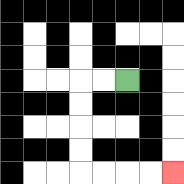{'start': '[5, 3]', 'end': '[7, 7]', 'path_directions': 'L,L,D,D,D,D,R,R,R,R', 'path_coordinates': '[[5, 3], [4, 3], [3, 3], [3, 4], [3, 5], [3, 6], [3, 7], [4, 7], [5, 7], [6, 7], [7, 7]]'}